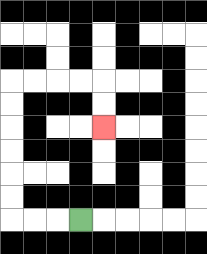{'start': '[3, 9]', 'end': '[4, 5]', 'path_directions': 'L,L,L,U,U,U,U,U,U,R,R,R,R,D,D', 'path_coordinates': '[[3, 9], [2, 9], [1, 9], [0, 9], [0, 8], [0, 7], [0, 6], [0, 5], [0, 4], [0, 3], [1, 3], [2, 3], [3, 3], [4, 3], [4, 4], [4, 5]]'}